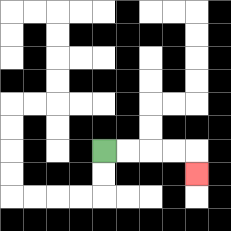{'start': '[4, 6]', 'end': '[8, 7]', 'path_directions': 'R,R,R,R,D', 'path_coordinates': '[[4, 6], [5, 6], [6, 6], [7, 6], [8, 6], [8, 7]]'}